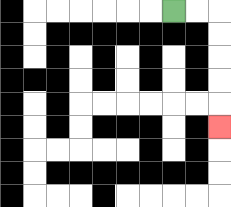{'start': '[7, 0]', 'end': '[9, 5]', 'path_directions': 'R,R,D,D,D,D,D', 'path_coordinates': '[[7, 0], [8, 0], [9, 0], [9, 1], [9, 2], [9, 3], [9, 4], [9, 5]]'}